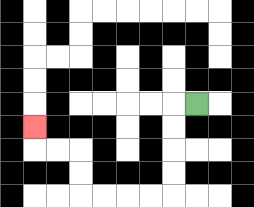{'start': '[8, 4]', 'end': '[1, 5]', 'path_directions': 'L,D,D,D,D,L,L,L,L,U,U,L,L,U', 'path_coordinates': '[[8, 4], [7, 4], [7, 5], [7, 6], [7, 7], [7, 8], [6, 8], [5, 8], [4, 8], [3, 8], [3, 7], [3, 6], [2, 6], [1, 6], [1, 5]]'}